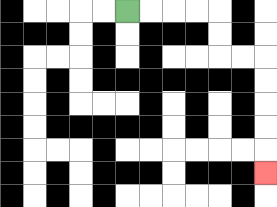{'start': '[5, 0]', 'end': '[11, 7]', 'path_directions': 'R,R,R,R,D,D,R,R,D,D,D,D,D', 'path_coordinates': '[[5, 0], [6, 0], [7, 0], [8, 0], [9, 0], [9, 1], [9, 2], [10, 2], [11, 2], [11, 3], [11, 4], [11, 5], [11, 6], [11, 7]]'}